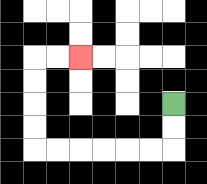{'start': '[7, 4]', 'end': '[3, 2]', 'path_directions': 'D,D,L,L,L,L,L,L,U,U,U,U,R,R', 'path_coordinates': '[[7, 4], [7, 5], [7, 6], [6, 6], [5, 6], [4, 6], [3, 6], [2, 6], [1, 6], [1, 5], [1, 4], [1, 3], [1, 2], [2, 2], [3, 2]]'}